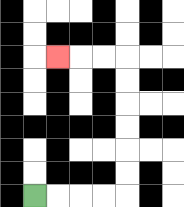{'start': '[1, 8]', 'end': '[2, 2]', 'path_directions': 'R,R,R,R,U,U,U,U,U,U,L,L,L', 'path_coordinates': '[[1, 8], [2, 8], [3, 8], [4, 8], [5, 8], [5, 7], [5, 6], [5, 5], [5, 4], [5, 3], [5, 2], [4, 2], [3, 2], [2, 2]]'}